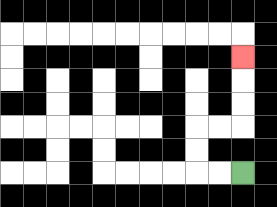{'start': '[10, 7]', 'end': '[10, 2]', 'path_directions': 'L,L,U,U,R,R,U,U,U', 'path_coordinates': '[[10, 7], [9, 7], [8, 7], [8, 6], [8, 5], [9, 5], [10, 5], [10, 4], [10, 3], [10, 2]]'}